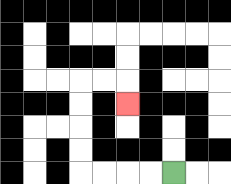{'start': '[7, 7]', 'end': '[5, 4]', 'path_directions': 'L,L,L,L,U,U,U,U,R,R,D', 'path_coordinates': '[[7, 7], [6, 7], [5, 7], [4, 7], [3, 7], [3, 6], [3, 5], [3, 4], [3, 3], [4, 3], [5, 3], [5, 4]]'}